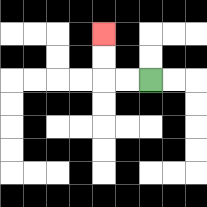{'start': '[6, 3]', 'end': '[4, 1]', 'path_directions': 'L,L,U,U', 'path_coordinates': '[[6, 3], [5, 3], [4, 3], [4, 2], [4, 1]]'}